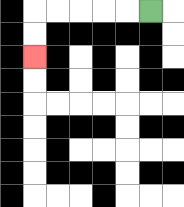{'start': '[6, 0]', 'end': '[1, 2]', 'path_directions': 'L,L,L,L,L,D,D', 'path_coordinates': '[[6, 0], [5, 0], [4, 0], [3, 0], [2, 0], [1, 0], [1, 1], [1, 2]]'}